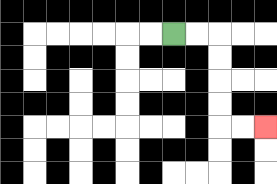{'start': '[7, 1]', 'end': '[11, 5]', 'path_directions': 'R,R,D,D,D,D,R,R', 'path_coordinates': '[[7, 1], [8, 1], [9, 1], [9, 2], [9, 3], [9, 4], [9, 5], [10, 5], [11, 5]]'}